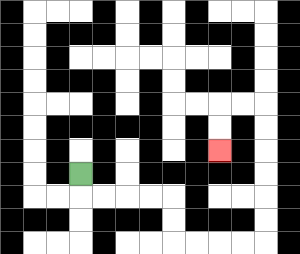{'start': '[3, 7]', 'end': '[9, 6]', 'path_directions': 'D,R,R,R,R,D,D,R,R,R,R,U,U,U,U,U,U,L,L,D,D', 'path_coordinates': '[[3, 7], [3, 8], [4, 8], [5, 8], [6, 8], [7, 8], [7, 9], [7, 10], [8, 10], [9, 10], [10, 10], [11, 10], [11, 9], [11, 8], [11, 7], [11, 6], [11, 5], [11, 4], [10, 4], [9, 4], [9, 5], [9, 6]]'}